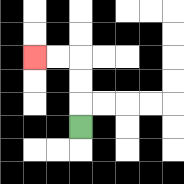{'start': '[3, 5]', 'end': '[1, 2]', 'path_directions': 'U,U,U,L,L', 'path_coordinates': '[[3, 5], [3, 4], [3, 3], [3, 2], [2, 2], [1, 2]]'}